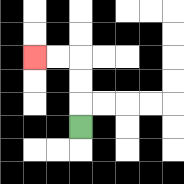{'start': '[3, 5]', 'end': '[1, 2]', 'path_directions': 'U,U,U,L,L', 'path_coordinates': '[[3, 5], [3, 4], [3, 3], [3, 2], [2, 2], [1, 2]]'}